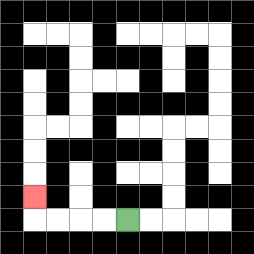{'start': '[5, 9]', 'end': '[1, 8]', 'path_directions': 'L,L,L,L,U', 'path_coordinates': '[[5, 9], [4, 9], [3, 9], [2, 9], [1, 9], [1, 8]]'}